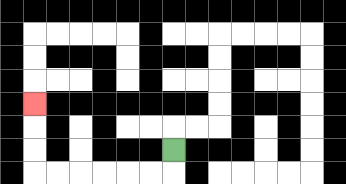{'start': '[7, 6]', 'end': '[1, 4]', 'path_directions': 'D,L,L,L,L,L,L,U,U,U', 'path_coordinates': '[[7, 6], [7, 7], [6, 7], [5, 7], [4, 7], [3, 7], [2, 7], [1, 7], [1, 6], [1, 5], [1, 4]]'}